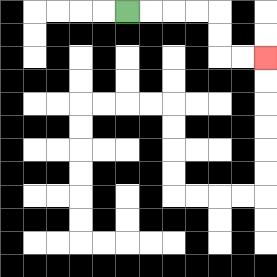{'start': '[5, 0]', 'end': '[11, 2]', 'path_directions': 'R,R,R,R,D,D,R,R', 'path_coordinates': '[[5, 0], [6, 0], [7, 0], [8, 0], [9, 0], [9, 1], [9, 2], [10, 2], [11, 2]]'}